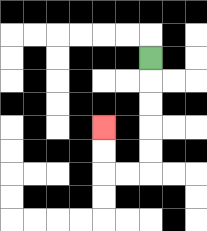{'start': '[6, 2]', 'end': '[4, 5]', 'path_directions': 'D,D,D,D,D,L,L,U,U', 'path_coordinates': '[[6, 2], [6, 3], [6, 4], [6, 5], [6, 6], [6, 7], [5, 7], [4, 7], [4, 6], [4, 5]]'}